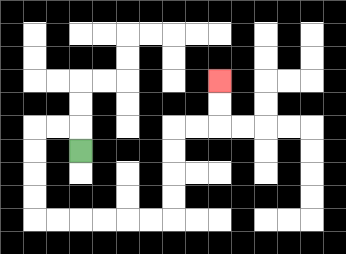{'start': '[3, 6]', 'end': '[9, 3]', 'path_directions': 'U,L,L,D,D,D,D,R,R,R,R,R,R,U,U,U,U,R,R,U,U', 'path_coordinates': '[[3, 6], [3, 5], [2, 5], [1, 5], [1, 6], [1, 7], [1, 8], [1, 9], [2, 9], [3, 9], [4, 9], [5, 9], [6, 9], [7, 9], [7, 8], [7, 7], [7, 6], [7, 5], [8, 5], [9, 5], [9, 4], [9, 3]]'}